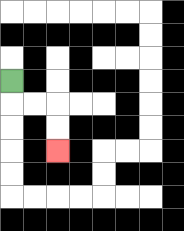{'start': '[0, 3]', 'end': '[2, 6]', 'path_directions': 'D,R,R,D,D', 'path_coordinates': '[[0, 3], [0, 4], [1, 4], [2, 4], [2, 5], [2, 6]]'}